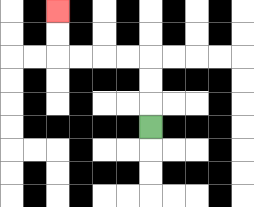{'start': '[6, 5]', 'end': '[2, 0]', 'path_directions': 'U,U,U,L,L,L,L,U,U', 'path_coordinates': '[[6, 5], [6, 4], [6, 3], [6, 2], [5, 2], [4, 2], [3, 2], [2, 2], [2, 1], [2, 0]]'}